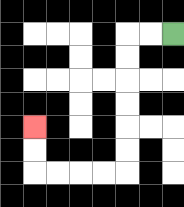{'start': '[7, 1]', 'end': '[1, 5]', 'path_directions': 'L,L,D,D,D,D,D,D,L,L,L,L,U,U', 'path_coordinates': '[[7, 1], [6, 1], [5, 1], [5, 2], [5, 3], [5, 4], [5, 5], [5, 6], [5, 7], [4, 7], [3, 7], [2, 7], [1, 7], [1, 6], [1, 5]]'}